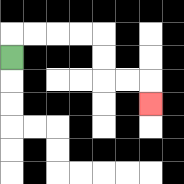{'start': '[0, 2]', 'end': '[6, 4]', 'path_directions': 'U,R,R,R,R,D,D,R,R,D', 'path_coordinates': '[[0, 2], [0, 1], [1, 1], [2, 1], [3, 1], [4, 1], [4, 2], [4, 3], [5, 3], [6, 3], [6, 4]]'}